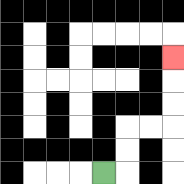{'start': '[4, 7]', 'end': '[7, 2]', 'path_directions': 'R,U,U,R,R,U,U,U', 'path_coordinates': '[[4, 7], [5, 7], [5, 6], [5, 5], [6, 5], [7, 5], [7, 4], [7, 3], [7, 2]]'}